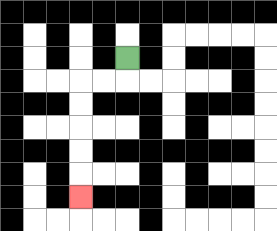{'start': '[5, 2]', 'end': '[3, 8]', 'path_directions': 'D,L,L,D,D,D,D,D', 'path_coordinates': '[[5, 2], [5, 3], [4, 3], [3, 3], [3, 4], [3, 5], [3, 6], [3, 7], [3, 8]]'}